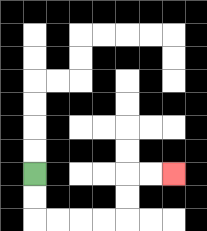{'start': '[1, 7]', 'end': '[7, 7]', 'path_directions': 'D,D,R,R,R,R,U,U,R,R', 'path_coordinates': '[[1, 7], [1, 8], [1, 9], [2, 9], [3, 9], [4, 9], [5, 9], [5, 8], [5, 7], [6, 7], [7, 7]]'}